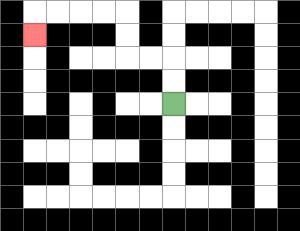{'start': '[7, 4]', 'end': '[1, 1]', 'path_directions': 'U,U,L,L,U,U,L,L,L,L,D', 'path_coordinates': '[[7, 4], [7, 3], [7, 2], [6, 2], [5, 2], [5, 1], [5, 0], [4, 0], [3, 0], [2, 0], [1, 0], [1, 1]]'}